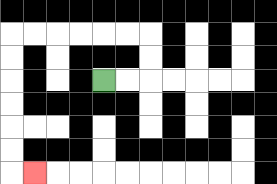{'start': '[4, 3]', 'end': '[1, 7]', 'path_directions': 'R,R,U,U,L,L,L,L,L,L,D,D,D,D,D,D,R', 'path_coordinates': '[[4, 3], [5, 3], [6, 3], [6, 2], [6, 1], [5, 1], [4, 1], [3, 1], [2, 1], [1, 1], [0, 1], [0, 2], [0, 3], [0, 4], [0, 5], [0, 6], [0, 7], [1, 7]]'}